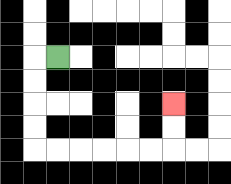{'start': '[2, 2]', 'end': '[7, 4]', 'path_directions': 'L,D,D,D,D,R,R,R,R,R,R,U,U', 'path_coordinates': '[[2, 2], [1, 2], [1, 3], [1, 4], [1, 5], [1, 6], [2, 6], [3, 6], [4, 6], [5, 6], [6, 6], [7, 6], [7, 5], [7, 4]]'}